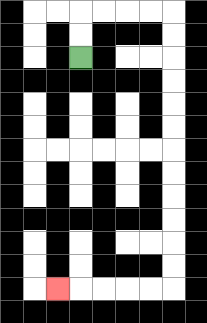{'start': '[3, 2]', 'end': '[2, 12]', 'path_directions': 'U,U,R,R,R,R,D,D,D,D,D,D,D,D,D,D,D,D,L,L,L,L,L', 'path_coordinates': '[[3, 2], [3, 1], [3, 0], [4, 0], [5, 0], [6, 0], [7, 0], [7, 1], [7, 2], [7, 3], [7, 4], [7, 5], [7, 6], [7, 7], [7, 8], [7, 9], [7, 10], [7, 11], [7, 12], [6, 12], [5, 12], [4, 12], [3, 12], [2, 12]]'}